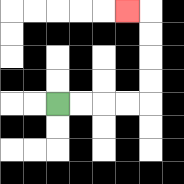{'start': '[2, 4]', 'end': '[5, 0]', 'path_directions': 'R,R,R,R,U,U,U,U,L', 'path_coordinates': '[[2, 4], [3, 4], [4, 4], [5, 4], [6, 4], [6, 3], [6, 2], [6, 1], [6, 0], [5, 0]]'}